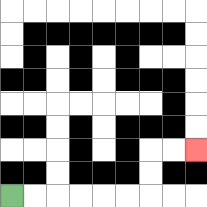{'start': '[0, 8]', 'end': '[8, 6]', 'path_directions': 'R,R,R,R,R,R,U,U,R,R', 'path_coordinates': '[[0, 8], [1, 8], [2, 8], [3, 8], [4, 8], [5, 8], [6, 8], [6, 7], [6, 6], [7, 6], [8, 6]]'}